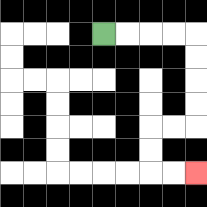{'start': '[4, 1]', 'end': '[8, 7]', 'path_directions': 'R,R,R,R,D,D,D,D,L,L,D,D,R,R', 'path_coordinates': '[[4, 1], [5, 1], [6, 1], [7, 1], [8, 1], [8, 2], [8, 3], [8, 4], [8, 5], [7, 5], [6, 5], [6, 6], [6, 7], [7, 7], [8, 7]]'}